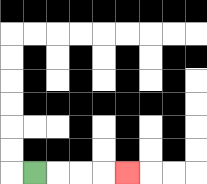{'start': '[1, 7]', 'end': '[5, 7]', 'path_directions': 'R,R,R,R', 'path_coordinates': '[[1, 7], [2, 7], [3, 7], [4, 7], [5, 7]]'}